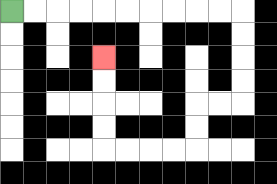{'start': '[0, 0]', 'end': '[4, 2]', 'path_directions': 'R,R,R,R,R,R,R,R,R,R,D,D,D,D,L,L,D,D,L,L,L,L,U,U,U,U', 'path_coordinates': '[[0, 0], [1, 0], [2, 0], [3, 0], [4, 0], [5, 0], [6, 0], [7, 0], [8, 0], [9, 0], [10, 0], [10, 1], [10, 2], [10, 3], [10, 4], [9, 4], [8, 4], [8, 5], [8, 6], [7, 6], [6, 6], [5, 6], [4, 6], [4, 5], [4, 4], [4, 3], [4, 2]]'}